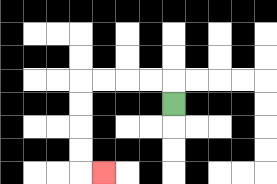{'start': '[7, 4]', 'end': '[4, 7]', 'path_directions': 'U,L,L,L,L,D,D,D,D,R', 'path_coordinates': '[[7, 4], [7, 3], [6, 3], [5, 3], [4, 3], [3, 3], [3, 4], [3, 5], [3, 6], [3, 7], [4, 7]]'}